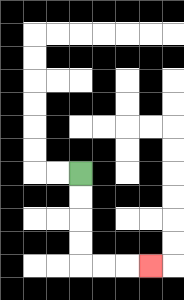{'start': '[3, 7]', 'end': '[6, 11]', 'path_directions': 'D,D,D,D,R,R,R', 'path_coordinates': '[[3, 7], [3, 8], [3, 9], [3, 10], [3, 11], [4, 11], [5, 11], [6, 11]]'}